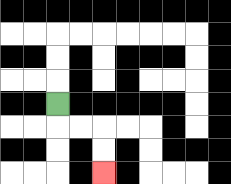{'start': '[2, 4]', 'end': '[4, 7]', 'path_directions': 'D,R,R,D,D', 'path_coordinates': '[[2, 4], [2, 5], [3, 5], [4, 5], [4, 6], [4, 7]]'}